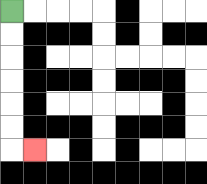{'start': '[0, 0]', 'end': '[1, 6]', 'path_directions': 'D,D,D,D,D,D,R', 'path_coordinates': '[[0, 0], [0, 1], [0, 2], [0, 3], [0, 4], [0, 5], [0, 6], [1, 6]]'}